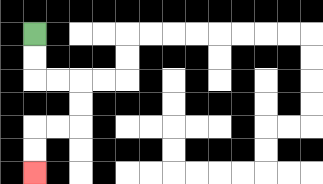{'start': '[1, 1]', 'end': '[1, 7]', 'path_directions': 'D,D,R,R,D,D,L,L,D,D', 'path_coordinates': '[[1, 1], [1, 2], [1, 3], [2, 3], [3, 3], [3, 4], [3, 5], [2, 5], [1, 5], [1, 6], [1, 7]]'}